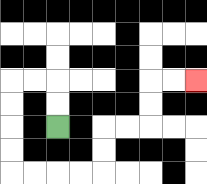{'start': '[2, 5]', 'end': '[8, 3]', 'path_directions': 'U,U,L,L,D,D,D,D,R,R,R,R,U,U,R,R,U,U,R,R', 'path_coordinates': '[[2, 5], [2, 4], [2, 3], [1, 3], [0, 3], [0, 4], [0, 5], [0, 6], [0, 7], [1, 7], [2, 7], [3, 7], [4, 7], [4, 6], [4, 5], [5, 5], [6, 5], [6, 4], [6, 3], [7, 3], [8, 3]]'}